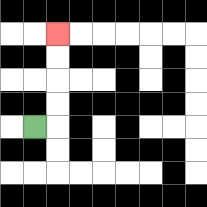{'start': '[1, 5]', 'end': '[2, 1]', 'path_directions': 'R,U,U,U,U', 'path_coordinates': '[[1, 5], [2, 5], [2, 4], [2, 3], [2, 2], [2, 1]]'}